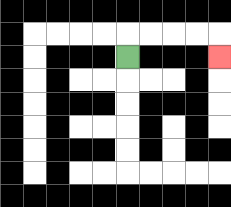{'start': '[5, 2]', 'end': '[9, 2]', 'path_directions': 'U,R,R,R,R,D', 'path_coordinates': '[[5, 2], [5, 1], [6, 1], [7, 1], [8, 1], [9, 1], [9, 2]]'}